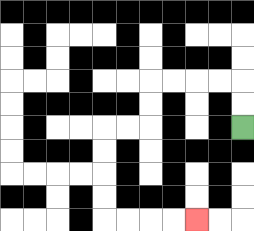{'start': '[10, 5]', 'end': '[8, 9]', 'path_directions': 'U,U,L,L,L,L,D,D,L,L,D,D,D,D,R,R,R,R', 'path_coordinates': '[[10, 5], [10, 4], [10, 3], [9, 3], [8, 3], [7, 3], [6, 3], [6, 4], [6, 5], [5, 5], [4, 5], [4, 6], [4, 7], [4, 8], [4, 9], [5, 9], [6, 9], [7, 9], [8, 9]]'}